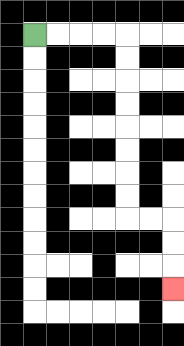{'start': '[1, 1]', 'end': '[7, 12]', 'path_directions': 'R,R,R,R,D,D,D,D,D,D,D,D,R,R,D,D,D', 'path_coordinates': '[[1, 1], [2, 1], [3, 1], [4, 1], [5, 1], [5, 2], [5, 3], [5, 4], [5, 5], [5, 6], [5, 7], [5, 8], [5, 9], [6, 9], [7, 9], [7, 10], [7, 11], [7, 12]]'}